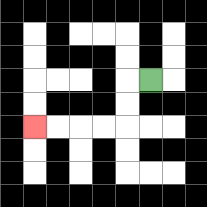{'start': '[6, 3]', 'end': '[1, 5]', 'path_directions': 'L,D,D,L,L,L,L', 'path_coordinates': '[[6, 3], [5, 3], [5, 4], [5, 5], [4, 5], [3, 5], [2, 5], [1, 5]]'}